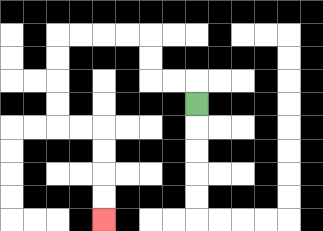{'start': '[8, 4]', 'end': '[4, 9]', 'path_directions': 'U,L,L,U,U,L,L,L,L,D,D,D,D,R,R,D,D,D,D', 'path_coordinates': '[[8, 4], [8, 3], [7, 3], [6, 3], [6, 2], [6, 1], [5, 1], [4, 1], [3, 1], [2, 1], [2, 2], [2, 3], [2, 4], [2, 5], [3, 5], [4, 5], [4, 6], [4, 7], [4, 8], [4, 9]]'}